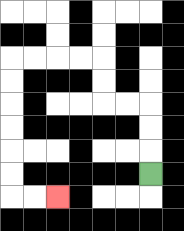{'start': '[6, 7]', 'end': '[2, 8]', 'path_directions': 'U,U,U,L,L,U,U,L,L,L,L,D,D,D,D,D,D,R,R', 'path_coordinates': '[[6, 7], [6, 6], [6, 5], [6, 4], [5, 4], [4, 4], [4, 3], [4, 2], [3, 2], [2, 2], [1, 2], [0, 2], [0, 3], [0, 4], [0, 5], [0, 6], [0, 7], [0, 8], [1, 8], [2, 8]]'}